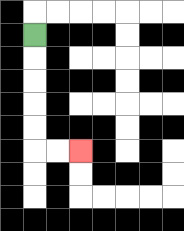{'start': '[1, 1]', 'end': '[3, 6]', 'path_directions': 'D,D,D,D,D,R,R', 'path_coordinates': '[[1, 1], [1, 2], [1, 3], [1, 4], [1, 5], [1, 6], [2, 6], [3, 6]]'}